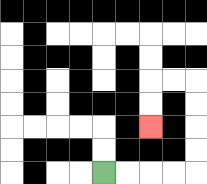{'start': '[4, 7]', 'end': '[6, 5]', 'path_directions': 'R,R,R,R,U,U,U,U,L,L,D,D', 'path_coordinates': '[[4, 7], [5, 7], [6, 7], [7, 7], [8, 7], [8, 6], [8, 5], [8, 4], [8, 3], [7, 3], [6, 3], [6, 4], [6, 5]]'}